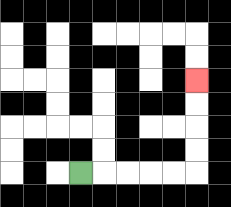{'start': '[3, 7]', 'end': '[8, 3]', 'path_directions': 'R,R,R,R,R,U,U,U,U', 'path_coordinates': '[[3, 7], [4, 7], [5, 7], [6, 7], [7, 7], [8, 7], [8, 6], [8, 5], [8, 4], [8, 3]]'}